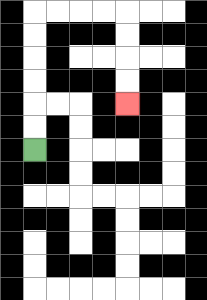{'start': '[1, 6]', 'end': '[5, 4]', 'path_directions': 'U,U,U,U,U,U,R,R,R,R,D,D,D,D', 'path_coordinates': '[[1, 6], [1, 5], [1, 4], [1, 3], [1, 2], [1, 1], [1, 0], [2, 0], [3, 0], [4, 0], [5, 0], [5, 1], [5, 2], [5, 3], [5, 4]]'}